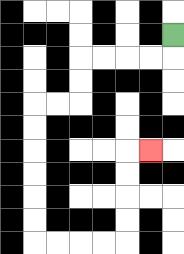{'start': '[7, 1]', 'end': '[6, 6]', 'path_directions': 'D,L,L,L,L,D,D,L,L,D,D,D,D,D,D,R,R,R,R,U,U,U,U,R', 'path_coordinates': '[[7, 1], [7, 2], [6, 2], [5, 2], [4, 2], [3, 2], [3, 3], [3, 4], [2, 4], [1, 4], [1, 5], [1, 6], [1, 7], [1, 8], [1, 9], [1, 10], [2, 10], [3, 10], [4, 10], [5, 10], [5, 9], [5, 8], [5, 7], [5, 6], [6, 6]]'}